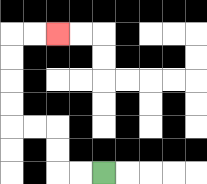{'start': '[4, 7]', 'end': '[2, 1]', 'path_directions': 'L,L,U,U,L,L,U,U,U,U,R,R', 'path_coordinates': '[[4, 7], [3, 7], [2, 7], [2, 6], [2, 5], [1, 5], [0, 5], [0, 4], [0, 3], [0, 2], [0, 1], [1, 1], [2, 1]]'}